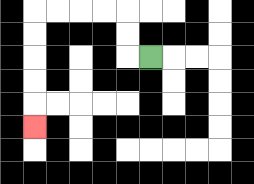{'start': '[6, 2]', 'end': '[1, 5]', 'path_directions': 'L,U,U,L,L,L,L,D,D,D,D,D', 'path_coordinates': '[[6, 2], [5, 2], [5, 1], [5, 0], [4, 0], [3, 0], [2, 0], [1, 0], [1, 1], [1, 2], [1, 3], [1, 4], [1, 5]]'}